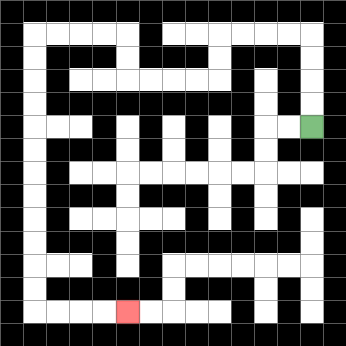{'start': '[13, 5]', 'end': '[5, 13]', 'path_directions': 'U,U,U,U,L,L,L,L,D,D,L,L,L,L,U,U,L,L,L,L,D,D,D,D,D,D,D,D,D,D,D,D,R,R,R,R', 'path_coordinates': '[[13, 5], [13, 4], [13, 3], [13, 2], [13, 1], [12, 1], [11, 1], [10, 1], [9, 1], [9, 2], [9, 3], [8, 3], [7, 3], [6, 3], [5, 3], [5, 2], [5, 1], [4, 1], [3, 1], [2, 1], [1, 1], [1, 2], [1, 3], [1, 4], [1, 5], [1, 6], [1, 7], [1, 8], [1, 9], [1, 10], [1, 11], [1, 12], [1, 13], [2, 13], [3, 13], [4, 13], [5, 13]]'}